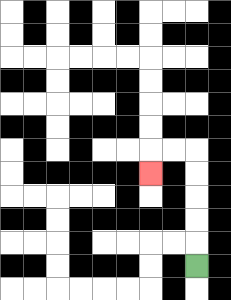{'start': '[8, 11]', 'end': '[6, 7]', 'path_directions': 'U,U,U,U,U,L,L,D', 'path_coordinates': '[[8, 11], [8, 10], [8, 9], [8, 8], [8, 7], [8, 6], [7, 6], [6, 6], [6, 7]]'}